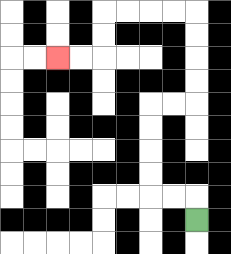{'start': '[8, 9]', 'end': '[2, 2]', 'path_directions': 'U,L,L,U,U,U,U,R,R,U,U,U,U,L,L,L,L,D,D,L,L', 'path_coordinates': '[[8, 9], [8, 8], [7, 8], [6, 8], [6, 7], [6, 6], [6, 5], [6, 4], [7, 4], [8, 4], [8, 3], [8, 2], [8, 1], [8, 0], [7, 0], [6, 0], [5, 0], [4, 0], [4, 1], [4, 2], [3, 2], [2, 2]]'}